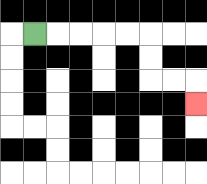{'start': '[1, 1]', 'end': '[8, 4]', 'path_directions': 'R,R,R,R,R,D,D,R,R,D', 'path_coordinates': '[[1, 1], [2, 1], [3, 1], [4, 1], [5, 1], [6, 1], [6, 2], [6, 3], [7, 3], [8, 3], [8, 4]]'}